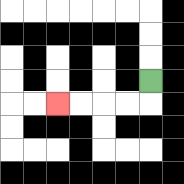{'start': '[6, 3]', 'end': '[2, 4]', 'path_directions': 'D,L,L,L,L', 'path_coordinates': '[[6, 3], [6, 4], [5, 4], [4, 4], [3, 4], [2, 4]]'}